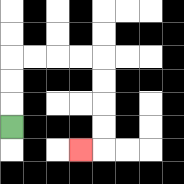{'start': '[0, 5]', 'end': '[3, 6]', 'path_directions': 'U,U,U,R,R,R,R,D,D,D,D,L', 'path_coordinates': '[[0, 5], [0, 4], [0, 3], [0, 2], [1, 2], [2, 2], [3, 2], [4, 2], [4, 3], [4, 4], [4, 5], [4, 6], [3, 6]]'}